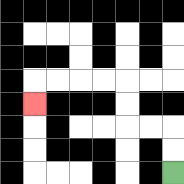{'start': '[7, 7]', 'end': '[1, 4]', 'path_directions': 'U,U,L,L,U,U,L,L,L,L,D', 'path_coordinates': '[[7, 7], [7, 6], [7, 5], [6, 5], [5, 5], [5, 4], [5, 3], [4, 3], [3, 3], [2, 3], [1, 3], [1, 4]]'}